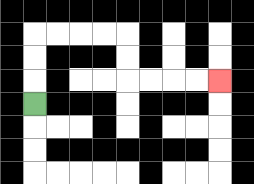{'start': '[1, 4]', 'end': '[9, 3]', 'path_directions': 'U,U,U,R,R,R,R,D,D,R,R,R,R', 'path_coordinates': '[[1, 4], [1, 3], [1, 2], [1, 1], [2, 1], [3, 1], [4, 1], [5, 1], [5, 2], [5, 3], [6, 3], [7, 3], [8, 3], [9, 3]]'}